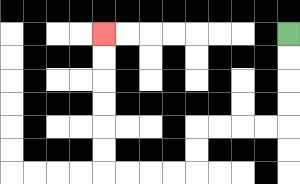{'start': '[12, 1]', 'end': '[4, 1]', 'path_directions': 'D,D,D,D,L,L,L,L,D,D,L,L,L,L,U,U,U,U,U,U', 'path_coordinates': '[[12, 1], [12, 2], [12, 3], [12, 4], [12, 5], [11, 5], [10, 5], [9, 5], [8, 5], [8, 6], [8, 7], [7, 7], [6, 7], [5, 7], [4, 7], [4, 6], [4, 5], [4, 4], [4, 3], [4, 2], [4, 1]]'}